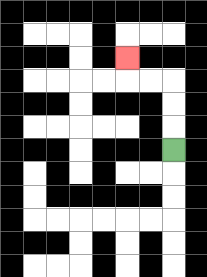{'start': '[7, 6]', 'end': '[5, 2]', 'path_directions': 'U,U,U,L,L,U', 'path_coordinates': '[[7, 6], [7, 5], [7, 4], [7, 3], [6, 3], [5, 3], [5, 2]]'}